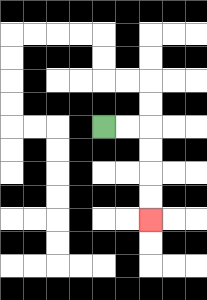{'start': '[4, 5]', 'end': '[6, 9]', 'path_directions': 'R,R,D,D,D,D', 'path_coordinates': '[[4, 5], [5, 5], [6, 5], [6, 6], [6, 7], [6, 8], [6, 9]]'}